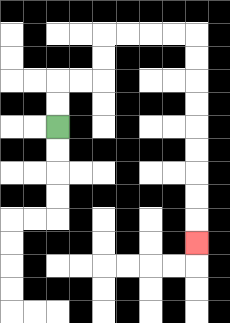{'start': '[2, 5]', 'end': '[8, 10]', 'path_directions': 'U,U,R,R,U,U,R,R,R,R,D,D,D,D,D,D,D,D,D', 'path_coordinates': '[[2, 5], [2, 4], [2, 3], [3, 3], [4, 3], [4, 2], [4, 1], [5, 1], [6, 1], [7, 1], [8, 1], [8, 2], [8, 3], [8, 4], [8, 5], [8, 6], [8, 7], [8, 8], [8, 9], [8, 10]]'}